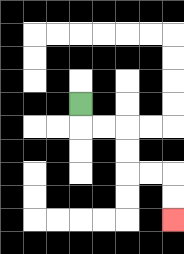{'start': '[3, 4]', 'end': '[7, 9]', 'path_directions': 'D,R,R,D,D,R,R,D,D', 'path_coordinates': '[[3, 4], [3, 5], [4, 5], [5, 5], [5, 6], [5, 7], [6, 7], [7, 7], [7, 8], [7, 9]]'}